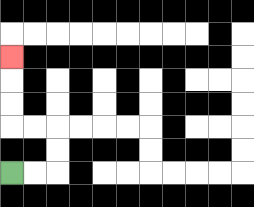{'start': '[0, 7]', 'end': '[0, 2]', 'path_directions': 'R,R,U,U,L,L,U,U,U', 'path_coordinates': '[[0, 7], [1, 7], [2, 7], [2, 6], [2, 5], [1, 5], [0, 5], [0, 4], [0, 3], [0, 2]]'}